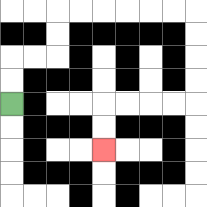{'start': '[0, 4]', 'end': '[4, 6]', 'path_directions': 'U,U,R,R,U,U,R,R,R,R,R,R,D,D,D,D,L,L,L,L,D,D', 'path_coordinates': '[[0, 4], [0, 3], [0, 2], [1, 2], [2, 2], [2, 1], [2, 0], [3, 0], [4, 0], [5, 0], [6, 0], [7, 0], [8, 0], [8, 1], [8, 2], [8, 3], [8, 4], [7, 4], [6, 4], [5, 4], [4, 4], [4, 5], [4, 6]]'}